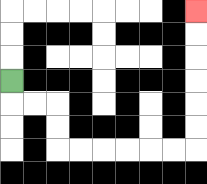{'start': '[0, 3]', 'end': '[8, 0]', 'path_directions': 'D,R,R,D,D,R,R,R,R,R,R,U,U,U,U,U,U', 'path_coordinates': '[[0, 3], [0, 4], [1, 4], [2, 4], [2, 5], [2, 6], [3, 6], [4, 6], [5, 6], [6, 6], [7, 6], [8, 6], [8, 5], [8, 4], [8, 3], [8, 2], [8, 1], [8, 0]]'}